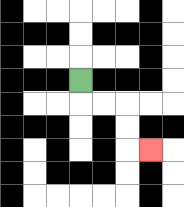{'start': '[3, 3]', 'end': '[6, 6]', 'path_directions': 'D,R,R,D,D,R', 'path_coordinates': '[[3, 3], [3, 4], [4, 4], [5, 4], [5, 5], [5, 6], [6, 6]]'}